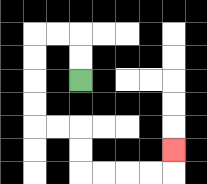{'start': '[3, 3]', 'end': '[7, 6]', 'path_directions': 'U,U,L,L,D,D,D,D,R,R,D,D,R,R,R,R,U', 'path_coordinates': '[[3, 3], [3, 2], [3, 1], [2, 1], [1, 1], [1, 2], [1, 3], [1, 4], [1, 5], [2, 5], [3, 5], [3, 6], [3, 7], [4, 7], [5, 7], [6, 7], [7, 7], [7, 6]]'}